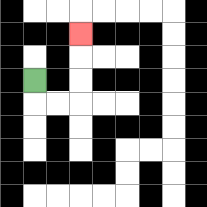{'start': '[1, 3]', 'end': '[3, 1]', 'path_directions': 'D,R,R,U,U,U', 'path_coordinates': '[[1, 3], [1, 4], [2, 4], [3, 4], [3, 3], [3, 2], [3, 1]]'}